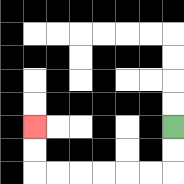{'start': '[7, 5]', 'end': '[1, 5]', 'path_directions': 'D,D,L,L,L,L,L,L,U,U', 'path_coordinates': '[[7, 5], [7, 6], [7, 7], [6, 7], [5, 7], [4, 7], [3, 7], [2, 7], [1, 7], [1, 6], [1, 5]]'}